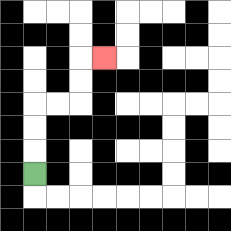{'start': '[1, 7]', 'end': '[4, 2]', 'path_directions': 'U,U,U,R,R,U,U,R', 'path_coordinates': '[[1, 7], [1, 6], [1, 5], [1, 4], [2, 4], [3, 4], [3, 3], [3, 2], [4, 2]]'}